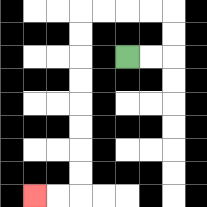{'start': '[5, 2]', 'end': '[1, 8]', 'path_directions': 'R,R,U,U,L,L,L,L,D,D,D,D,D,D,D,D,L,L', 'path_coordinates': '[[5, 2], [6, 2], [7, 2], [7, 1], [7, 0], [6, 0], [5, 0], [4, 0], [3, 0], [3, 1], [3, 2], [3, 3], [3, 4], [3, 5], [3, 6], [3, 7], [3, 8], [2, 8], [1, 8]]'}